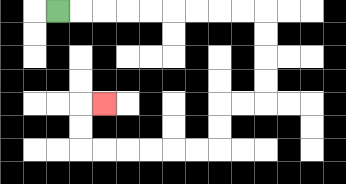{'start': '[2, 0]', 'end': '[4, 4]', 'path_directions': 'R,R,R,R,R,R,R,R,R,D,D,D,D,L,L,D,D,L,L,L,L,L,L,U,U,R', 'path_coordinates': '[[2, 0], [3, 0], [4, 0], [5, 0], [6, 0], [7, 0], [8, 0], [9, 0], [10, 0], [11, 0], [11, 1], [11, 2], [11, 3], [11, 4], [10, 4], [9, 4], [9, 5], [9, 6], [8, 6], [7, 6], [6, 6], [5, 6], [4, 6], [3, 6], [3, 5], [3, 4], [4, 4]]'}